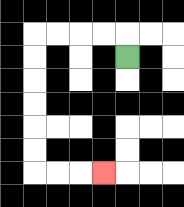{'start': '[5, 2]', 'end': '[4, 7]', 'path_directions': 'U,L,L,L,L,D,D,D,D,D,D,R,R,R', 'path_coordinates': '[[5, 2], [5, 1], [4, 1], [3, 1], [2, 1], [1, 1], [1, 2], [1, 3], [1, 4], [1, 5], [1, 6], [1, 7], [2, 7], [3, 7], [4, 7]]'}